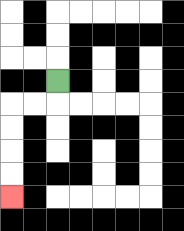{'start': '[2, 3]', 'end': '[0, 8]', 'path_directions': 'D,L,L,D,D,D,D', 'path_coordinates': '[[2, 3], [2, 4], [1, 4], [0, 4], [0, 5], [0, 6], [0, 7], [0, 8]]'}